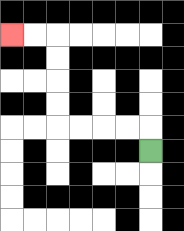{'start': '[6, 6]', 'end': '[0, 1]', 'path_directions': 'U,L,L,L,L,U,U,U,U,L,L', 'path_coordinates': '[[6, 6], [6, 5], [5, 5], [4, 5], [3, 5], [2, 5], [2, 4], [2, 3], [2, 2], [2, 1], [1, 1], [0, 1]]'}